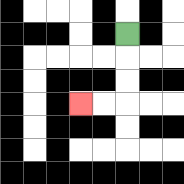{'start': '[5, 1]', 'end': '[3, 4]', 'path_directions': 'D,D,D,L,L', 'path_coordinates': '[[5, 1], [5, 2], [5, 3], [5, 4], [4, 4], [3, 4]]'}